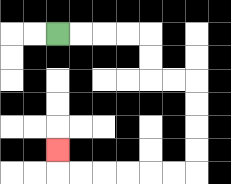{'start': '[2, 1]', 'end': '[2, 6]', 'path_directions': 'R,R,R,R,D,D,R,R,D,D,D,D,L,L,L,L,L,L,U', 'path_coordinates': '[[2, 1], [3, 1], [4, 1], [5, 1], [6, 1], [6, 2], [6, 3], [7, 3], [8, 3], [8, 4], [8, 5], [8, 6], [8, 7], [7, 7], [6, 7], [5, 7], [4, 7], [3, 7], [2, 7], [2, 6]]'}